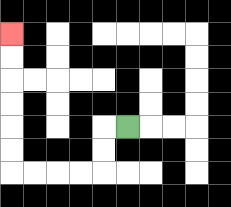{'start': '[5, 5]', 'end': '[0, 1]', 'path_directions': 'L,D,D,L,L,L,L,U,U,U,U,U,U', 'path_coordinates': '[[5, 5], [4, 5], [4, 6], [4, 7], [3, 7], [2, 7], [1, 7], [0, 7], [0, 6], [0, 5], [0, 4], [0, 3], [0, 2], [0, 1]]'}